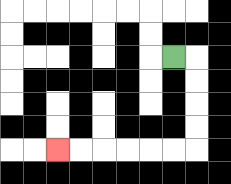{'start': '[7, 2]', 'end': '[2, 6]', 'path_directions': 'R,D,D,D,D,L,L,L,L,L,L', 'path_coordinates': '[[7, 2], [8, 2], [8, 3], [8, 4], [8, 5], [8, 6], [7, 6], [6, 6], [5, 6], [4, 6], [3, 6], [2, 6]]'}